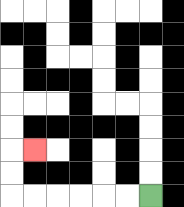{'start': '[6, 8]', 'end': '[1, 6]', 'path_directions': 'L,L,L,L,L,L,U,U,R', 'path_coordinates': '[[6, 8], [5, 8], [4, 8], [3, 8], [2, 8], [1, 8], [0, 8], [0, 7], [0, 6], [1, 6]]'}